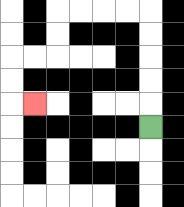{'start': '[6, 5]', 'end': '[1, 4]', 'path_directions': 'U,U,U,U,U,L,L,L,L,D,D,L,L,D,D,R', 'path_coordinates': '[[6, 5], [6, 4], [6, 3], [6, 2], [6, 1], [6, 0], [5, 0], [4, 0], [3, 0], [2, 0], [2, 1], [2, 2], [1, 2], [0, 2], [0, 3], [0, 4], [1, 4]]'}